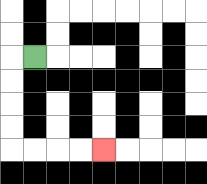{'start': '[1, 2]', 'end': '[4, 6]', 'path_directions': 'L,D,D,D,D,R,R,R,R', 'path_coordinates': '[[1, 2], [0, 2], [0, 3], [0, 4], [0, 5], [0, 6], [1, 6], [2, 6], [3, 6], [4, 6]]'}